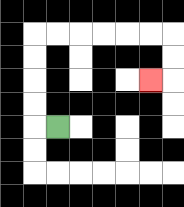{'start': '[2, 5]', 'end': '[6, 3]', 'path_directions': 'L,U,U,U,U,R,R,R,R,R,R,D,D,L', 'path_coordinates': '[[2, 5], [1, 5], [1, 4], [1, 3], [1, 2], [1, 1], [2, 1], [3, 1], [4, 1], [5, 1], [6, 1], [7, 1], [7, 2], [7, 3], [6, 3]]'}